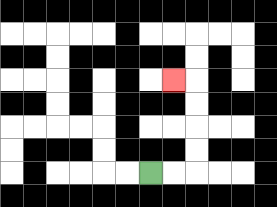{'start': '[6, 7]', 'end': '[7, 3]', 'path_directions': 'R,R,U,U,U,U,L', 'path_coordinates': '[[6, 7], [7, 7], [8, 7], [8, 6], [8, 5], [8, 4], [8, 3], [7, 3]]'}